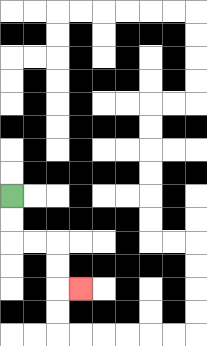{'start': '[0, 8]', 'end': '[3, 12]', 'path_directions': 'D,D,R,R,D,D,R', 'path_coordinates': '[[0, 8], [0, 9], [0, 10], [1, 10], [2, 10], [2, 11], [2, 12], [3, 12]]'}